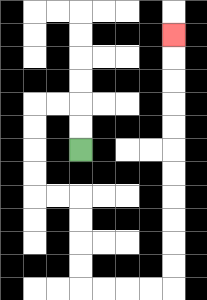{'start': '[3, 6]', 'end': '[7, 1]', 'path_directions': 'U,U,L,L,D,D,D,D,R,R,D,D,D,D,R,R,R,R,U,U,U,U,U,U,U,U,U,U,U', 'path_coordinates': '[[3, 6], [3, 5], [3, 4], [2, 4], [1, 4], [1, 5], [1, 6], [1, 7], [1, 8], [2, 8], [3, 8], [3, 9], [3, 10], [3, 11], [3, 12], [4, 12], [5, 12], [6, 12], [7, 12], [7, 11], [7, 10], [7, 9], [7, 8], [7, 7], [7, 6], [7, 5], [7, 4], [7, 3], [7, 2], [7, 1]]'}